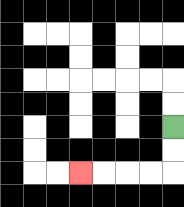{'start': '[7, 5]', 'end': '[3, 7]', 'path_directions': 'D,D,L,L,L,L', 'path_coordinates': '[[7, 5], [7, 6], [7, 7], [6, 7], [5, 7], [4, 7], [3, 7]]'}